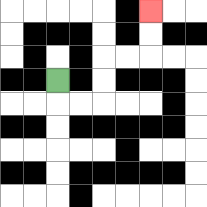{'start': '[2, 3]', 'end': '[6, 0]', 'path_directions': 'D,R,R,U,U,R,R,U,U', 'path_coordinates': '[[2, 3], [2, 4], [3, 4], [4, 4], [4, 3], [4, 2], [5, 2], [6, 2], [6, 1], [6, 0]]'}